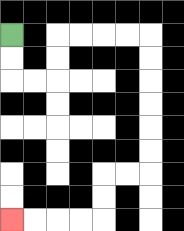{'start': '[0, 1]', 'end': '[0, 9]', 'path_directions': 'D,D,R,R,U,U,R,R,R,R,D,D,D,D,D,D,L,L,D,D,L,L,L,L', 'path_coordinates': '[[0, 1], [0, 2], [0, 3], [1, 3], [2, 3], [2, 2], [2, 1], [3, 1], [4, 1], [5, 1], [6, 1], [6, 2], [6, 3], [6, 4], [6, 5], [6, 6], [6, 7], [5, 7], [4, 7], [4, 8], [4, 9], [3, 9], [2, 9], [1, 9], [0, 9]]'}